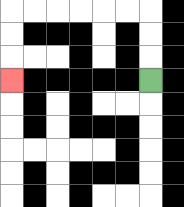{'start': '[6, 3]', 'end': '[0, 3]', 'path_directions': 'U,U,U,L,L,L,L,L,L,D,D,D', 'path_coordinates': '[[6, 3], [6, 2], [6, 1], [6, 0], [5, 0], [4, 0], [3, 0], [2, 0], [1, 0], [0, 0], [0, 1], [0, 2], [0, 3]]'}